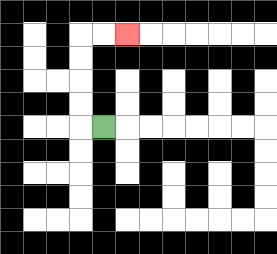{'start': '[4, 5]', 'end': '[5, 1]', 'path_directions': 'L,U,U,U,U,R,R', 'path_coordinates': '[[4, 5], [3, 5], [3, 4], [3, 3], [3, 2], [3, 1], [4, 1], [5, 1]]'}